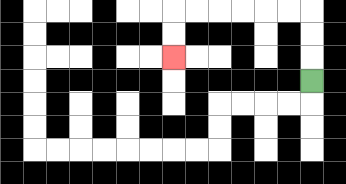{'start': '[13, 3]', 'end': '[7, 2]', 'path_directions': 'U,U,U,L,L,L,L,L,L,D,D', 'path_coordinates': '[[13, 3], [13, 2], [13, 1], [13, 0], [12, 0], [11, 0], [10, 0], [9, 0], [8, 0], [7, 0], [7, 1], [7, 2]]'}